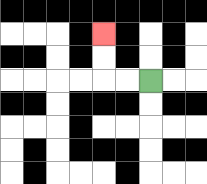{'start': '[6, 3]', 'end': '[4, 1]', 'path_directions': 'L,L,U,U', 'path_coordinates': '[[6, 3], [5, 3], [4, 3], [4, 2], [4, 1]]'}